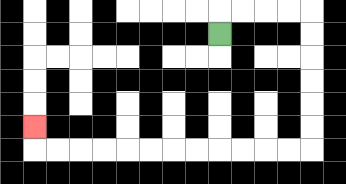{'start': '[9, 1]', 'end': '[1, 5]', 'path_directions': 'U,R,R,R,R,D,D,D,D,D,D,L,L,L,L,L,L,L,L,L,L,L,L,U', 'path_coordinates': '[[9, 1], [9, 0], [10, 0], [11, 0], [12, 0], [13, 0], [13, 1], [13, 2], [13, 3], [13, 4], [13, 5], [13, 6], [12, 6], [11, 6], [10, 6], [9, 6], [8, 6], [7, 6], [6, 6], [5, 6], [4, 6], [3, 6], [2, 6], [1, 6], [1, 5]]'}